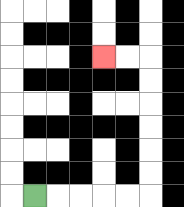{'start': '[1, 8]', 'end': '[4, 2]', 'path_directions': 'R,R,R,R,R,U,U,U,U,U,U,L,L', 'path_coordinates': '[[1, 8], [2, 8], [3, 8], [4, 8], [5, 8], [6, 8], [6, 7], [6, 6], [6, 5], [6, 4], [6, 3], [6, 2], [5, 2], [4, 2]]'}